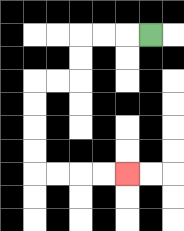{'start': '[6, 1]', 'end': '[5, 7]', 'path_directions': 'L,L,L,D,D,L,L,D,D,D,D,R,R,R,R', 'path_coordinates': '[[6, 1], [5, 1], [4, 1], [3, 1], [3, 2], [3, 3], [2, 3], [1, 3], [1, 4], [1, 5], [1, 6], [1, 7], [2, 7], [3, 7], [4, 7], [5, 7]]'}